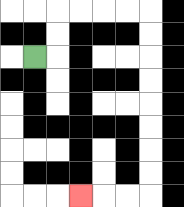{'start': '[1, 2]', 'end': '[3, 8]', 'path_directions': 'R,U,U,R,R,R,R,D,D,D,D,D,D,D,D,L,L,L', 'path_coordinates': '[[1, 2], [2, 2], [2, 1], [2, 0], [3, 0], [4, 0], [5, 0], [6, 0], [6, 1], [6, 2], [6, 3], [6, 4], [6, 5], [6, 6], [6, 7], [6, 8], [5, 8], [4, 8], [3, 8]]'}